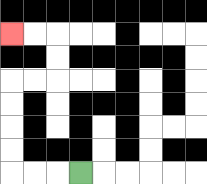{'start': '[3, 7]', 'end': '[0, 1]', 'path_directions': 'L,L,L,U,U,U,U,R,R,U,U,L,L', 'path_coordinates': '[[3, 7], [2, 7], [1, 7], [0, 7], [0, 6], [0, 5], [0, 4], [0, 3], [1, 3], [2, 3], [2, 2], [2, 1], [1, 1], [0, 1]]'}